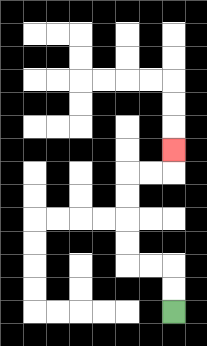{'start': '[7, 13]', 'end': '[7, 6]', 'path_directions': 'U,U,L,L,U,U,U,U,R,R,U', 'path_coordinates': '[[7, 13], [7, 12], [7, 11], [6, 11], [5, 11], [5, 10], [5, 9], [5, 8], [5, 7], [6, 7], [7, 7], [7, 6]]'}